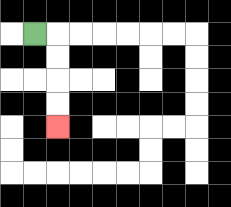{'start': '[1, 1]', 'end': '[2, 5]', 'path_directions': 'R,D,D,D,D', 'path_coordinates': '[[1, 1], [2, 1], [2, 2], [2, 3], [2, 4], [2, 5]]'}